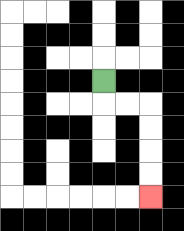{'start': '[4, 3]', 'end': '[6, 8]', 'path_directions': 'D,R,R,D,D,D,D', 'path_coordinates': '[[4, 3], [4, 4], [5, 4], [6, 4], [6, 5], [6, 6], [6, 7], [6, 8]]'}